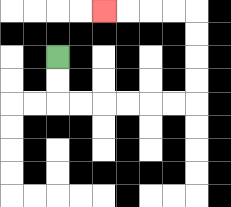{'start': '[2, 2]', 'end': '[4, 0]', 'path_directions': 'D,D,R,R,R,R,R,R,U,U,U,U,L,L,L,L', 'path_coordinates': '[[2, 2], [2, 3], [2, 4], [3, 4], [4, 4], [5, 4], [6, 4], [7, 4], [8, 4], [8, 3], [8, 2], [8, 1], [8, 0], [7, 0], [6, 0], [5, 0], [4, 0]]'}